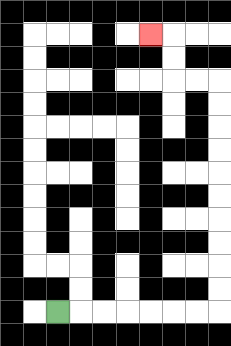{'start': '[2, 13]', 'end': '[6, 1]', 'path_directions': 'R,R,R,R,R,R,R,U,U,U,U,U,U,U,U,U,U,L,L,U,U,L', 'path_coordinates': '[[2, 13], [3, 13], [4, 13], [5, 13], [6, 13], [7, 13], [8, 13], [9, 13], [9, 12], [9, 11], [9, 10], [9, 9], [9, 8], [9, 7], [9, 6], [9, 5], [9, 4], [9, 3], [8, 3], [7, 3], [7, 2], [7, 1], [6, 1]]'}